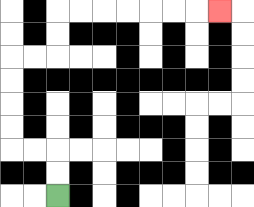{'start': '[2, 8]', 'end': '[9, 0]', 'path_directions': 'U,U,L,L,U,U,U,U,R,R,U,U,R,R,R,R,R,R,R', 'path_coordinates': '[[2, 8], [2, 7], [2, 6], [1, 6], [0, 6], [0, 5], [0, 4], [0, 3], [0, 2], [1, 2], [2, 2], [2, 1], [2, 0], [3, 0], [4, 0], [5, 0], [6, 0], [7, 0], [8, 0], [9, 0]]'}